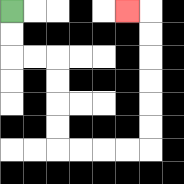{'start': '[0, 0]', 'end': '[5, 0]', 'path_directions': 'D,D,R,R,D,D,D,D,R,R,R,R,U,U,U,U,U,U,L', 'path_coordinates': '[[0, 0], [0, 1], [0, 2], [1, 2], [2, 2], [2, 3], [2, 4], [2, 5], [2, 6], [3, 6], [4, 6], [5, 6], [6, 6], [6, 5], [6, 4], [6, 3], [6, 2], [6, 1], [6, 0], [5, 0]]'}